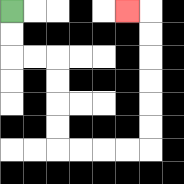{'start': '[0, 0]', 'end': '[5, 0]', 'path_directions': 'D,D,R,R,D,D,D,D,R,R,R,R,U,U,U,U,U,U,L', 'path_coordinates': '[[0, 0], [0, 1], [0, 2], [1, 2], [2, 2], [2, 3], [2, 4], [2, 5], [2, 6], [3, 6], [4, 6], [5, 6], [6, 6], [6, 5], [6, 4], [6, 3], [6, 2], [6, 1], [6, 0], [5, 0]]'}